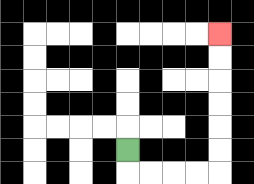{'start': '[5, 6]', 'end': '[9, 1]', 'path_directions': 'D,R,R,R,R,U,U,U,U,U,U', 'path_coordinates': '[[5, 6], [5, 7], [6, 7], [7, 7], [8, 7], [9, 7], [9, 6], [9, 5], [9, 4], [9, 3], [9, 2], [9, 1]]'}